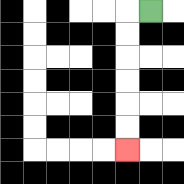{'start': '[6, 0]', 'end': '[5, 6]', 'path_directions': 'L,D,D,D,D,D,D', 'path_coordinates': '[[6, 0], [5, 0], [5, 1], [5, 2], [5, 3], [5, 4], [5, 5], [5, 6]]'}